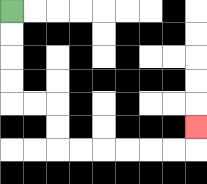{'start': '[0, 0]', 'end': '[8, 5]', 'path_directions': 'D,D,D,D,R,R,D,D,R,R,R,R,R,R,U', 'path_coordinates': '[[0, 0], [0, 1], [0, 2], [0, 3], [0, 4], [1, 4], [2, 4], [2, 5], [2, 6], [3, 6], [4, 6], [5, 6], [6, 6], [7, 6], [8, 6], [8, 5]]'}